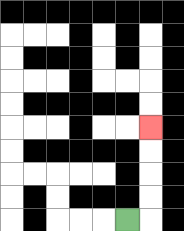{'start': '[5, 9]', 'end': '[6, 5]', 'path_directions': 'R,U,U,U,U', 'path_coordinates': '[[5, 9], [6, 9], [6, 8], [6, 7], [6, 6], [6, 5]]'}